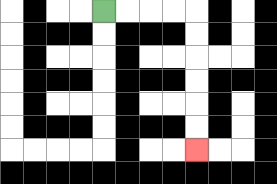{'start': '[4, 0]', 'end': '[8, 6]', 'path_directions': 'R,R,R,R,D,D,D,D,D,D', 'path_coordinates': '[[4, 0], [5, 0], [6, 0], [7, 0], [8, 0], [8, 1], [8, 2], [8, 3], [8, 4], [8, 5], [8, 6]]'}